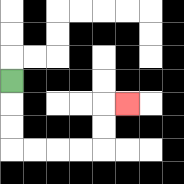{'start': '[0, 3]', 'end': '[5, 4]', 'path_directions': 'D,D,D,R,R,R,R,U,U,R', 'path_coordinates': '[[0, 3], [0, 4], [0, 5], [0, 6], [1, 6], [2, 6], [3, 6], [4, 6], [4, 5], [4, 4], [5, 4]]'}